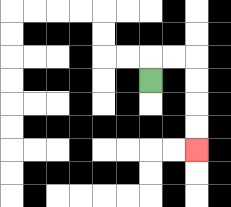{'start': '[6, 3]', 'end': '[8, 6]', 'path_directions': 'U,R,R,D,D,D,D', 'path_coordinates': '[[6, 3], [6, 2], [7, 2], [8, 2], [8, 3], [8, 4], [8, 5], [8, 6]]'}